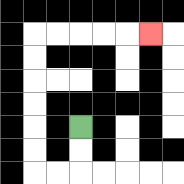{'start': '[3, 5]', 'end': '[6, 1]', 'path_directions': 'D,D,L,L,U,U,U,U,U,U,R,R,R,R,R', 'path_coordinates': '[[3, 5], [3, 6], [3, 7], [2, 7], [1, 7], [1, 6], [1, 5], [1, 4], [1, 3], [1, 2], [1, 1], [2, 1], [3, 1], [4, 1], [5, 1], [6, 1]]'}